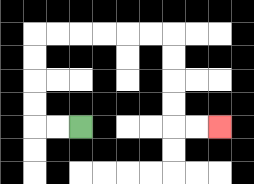{'start': '[3, 5]', 'end': '[9, 5]', 'path_directions': 'L,L,U,U,U,U,R,R,R,R,R,R,D,D,D,D,R,R', 'path_coordinates': '[[3, 5], [2, 5], [1, 5], [1, 4], [1, 3], [1, 2], [1, 1], [2, 1], [3, 1], [4, 1], [5, 1], [6, 1], [7, 1], [7, 2], [7, 3], [7, 4], [7, 5], [8, 5], [9, 5]]'}